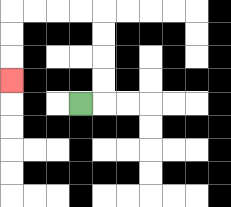{'start': '[3, 4]', 'end': '[0, 3]', 'path_directions': 'R,U,U,U,U,L,L,L,L,D,D,D', 'path_coordinates': '[[3, 4], [4, 4], [4, 3], [4, 2], [4, 1], [4, 0], [3, 0], [2, 0], [1, 0], [0, 0], [0, 1], [0, 2], [0, 3]]'}